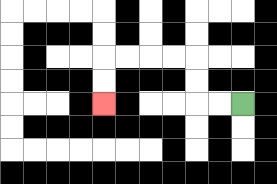{'start': '[10, 4]', 'end': '[4, 4]', 'path_directions': 'L,L,U,U,L,L,L,L,D,D', 'path_coordinates': '[[10, 4], [9, 4], [8, 4], [8, 3], [8, 2], [7, 2], [6, 2], [5, 2], [4, 2], [4, 3], [4, 4]]'}